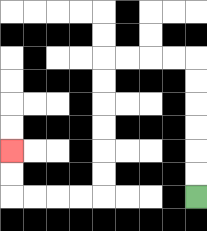{'start': '[8, 8]', 'end': '[0, 6]', 'path_directions': 'U,U,U,U,U,U,L,L,L,L,D,D,D,D,D,D,L,L,L,L,U,U', 'path_coordinates': '[[8, 8], [8, 7], [8, 6], [8, 5], [8, 4], [8, 3], [8, 2], [7, 2], [6, 2], [5, 2], [4, 2], [4, 3], [4, 4], [4, 5], [4, 6], [4, 7], [4, 8], [3, 8], [2, 8], [1, 8], [0, 8], [0, 7], [0, 6]]'}